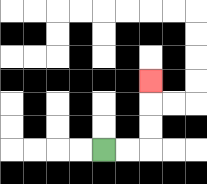{'start': '[4, 6]', 'end': '[6, 3]', 'path_directions': 'R,R,U,U,U', 'path_coordinates': '[[4, 6], [5, 6], [6, 6], [6, 5], [6, 4], [6, 3]]'}